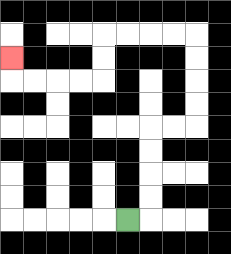{'start': '[5, 9]', 'end': '[0, 2]', 'path_directions': 'R,U,U,U,U,R,R,U,U,U,U,L,L,L,L,D,D,L,L,L,L,U', 'path_coordinates': '[[5, 9], [6, 9], [6, 8], [6, 7], [6, 6], [6, 5], [7, 5], [8, 5], [8, 4], [8, 3], [8, 2], [8, 1], [7, 1], [6, 1], [5, 1], [4, 1], [4, 2], [4, 3], [3, 3], [2, 3], [1, 3], [0, 3], [0, 2]]'}